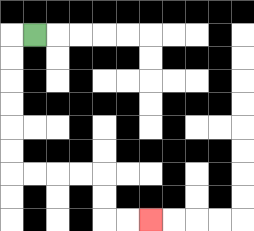{'start': '[1, 1]', 'end': '[6, 9]', 'path_directions': 'L,D,D,D,D,D,D,R,R,R,R,D,D,R,R', 'path_coordinates': '[[1, 1], [0, 1], [0, 2], [0, 3], [0, 4], [0, 5], [0, 6], [0, 7], [1, 7], [2, 7], [3, 7], [4, 7], [4, 8], [4, 9], [5, 9], [6, 9]]'}